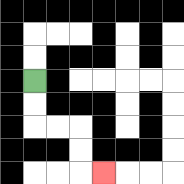{'start': '[1, 3]', 'end': '[4, 7]', 'path_directions': 'D,D,R,R,D,D,R', 'path_coordinates': '[[1, 3], [1, 4], [1, 5], [2, 5], [3, 5], [3, 6], [3, 7], [4, 7]]'}